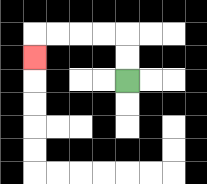{'start': '[5, 3]', 'end': '[1, 2]', 'path_directions': 'U,U,L,L,L,L,D', 'path_coordinates': '[[5, 3], [5, 2], [5, 1], [4, 1], [3, 1], [2, 1], [1, 1], [1, 2]]'}